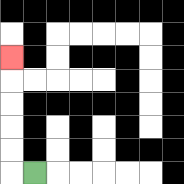{'start': '[1, 7]', 'end': '[0, 2]', 'path_directions': 'L,U,U,U,U,U', 'path_coordinates': '[[1, 7], [0, 7], [0, 6], [0, 5], [0, 4], [0, 3], [0, 2]]'}